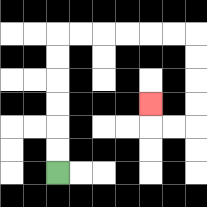{'start': '[2, 7]', 'end': '[6, 4]', 'path_directions': 'U,U,U,U,U,U,R,R,R,R,R,R,D,D,D,D,L,L,U', 'path_coordinates': '[[2, 7], [2, 6], [2, 5], [2, 4], [2, 3], [2, 2], [2, 1], [3, 1], [4, 1], [5, 1], [6, 1], [7, 1], [8, 1], [8, 2], [8, 3], [8, 4], [8, 5], [7, 5], [6, 5], [6, 4]]'}